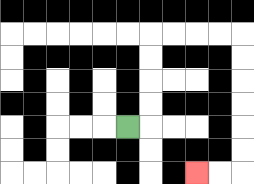{'start': '[5, 5]', 'end': '[8, 7]', 'path_directions': 'R,U,U,U,U,R,R,R,R,D,D,D,D,D,D,L,L', 'path_coordinates': '[[5, 5], [6, 5], [6, 4], [6, 3], [6, 2], [6, 1], [7, 1], [8, 1], [9, 1], [10, 1], [10, 2], [10, 3], [10, 4], [10, 5], [10, 6], [10, 7], [9, 7], [8, 7]]'}